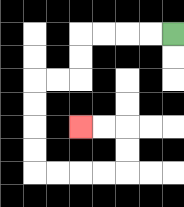{'start': '[7, 1]', 'end': '[3, 5]', 'path_directions': 'L,L,L,L,D,D,L,L,D,D,D,D,R,R,R,R,U,U,L,L', 'path_coordinates': '[[7, 1], [6, 1], [5, 1], [4, 1], [3, 1], [3, 2], [3, 3], [2, 3], [1, 3], [1, 4], [1, 5], [1, 6], [1, 7], [2, 7], [3, 7], [4, 7], [5, 7], [5, 6], [5, 5], [4, 5], [3, 5]]'}